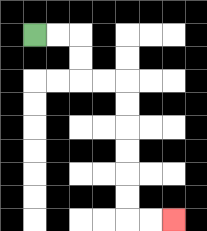{'start': '[1, 1]', 'end': '[7, 9]', 'path_directions': 'R,R,D,D,R,R,D,D,D,D,D,D,R,R', 'path_coordinates': '[[1, 1], [2, 1], [3, 1], [3, 2], [3, 3], [4, 3], [5, 3], [5, 4], [5, 5], [5, 6], [5, 7], [5, 8], [5, 9], [6, 9], [7, 9]]'}